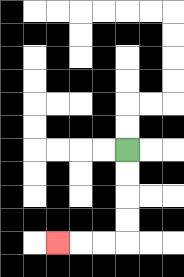{'start': '[5, 6]', 'end': '[2, 10]', 'path_directions': 'D,D,D,D,L,L,L', 'path_coordinates': '[[5, 6], [5, 7], [5, 8], [5, 9], [5, 10], [4, 10], [3, 10], [2, 10]]'}